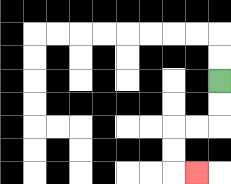{'start': '[9, 3]', 'end': '[8, 7]', 'path_directions': 'D,D,L,L,D,D,R', 'path_coordinates': '[[9, 3], [9, 4], [9, 5], [8, 5], [7, 5], [7, 6], [7, 7], [8, 7]]'}